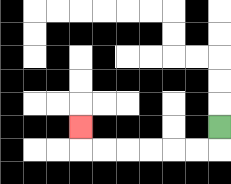{'start': '[9, 5]', 'end': '[3, 5]', 'path_directions': 'D,L,L,L,L,L,L,U', 'path_coordinates': '[[9, 5], [9, 6], [8, 6], [7, 6], [6, 6], [5, 6], [4, 6], [3, 6], [3, 5]]'}